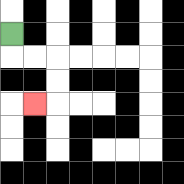{'start': '[0, 1]', 'end': '[1, 4]', 'path_directions': 'D,R,R,D,D,L', 'path_coordinates': '[[0, 1], [0, 2], [1, 2], [2, 2], [2, 3], [2, 4], [1, 4]]'}